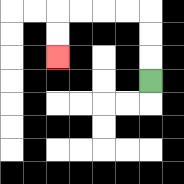{'start': '[6, 3]', 'end': '[2, 2]', 'path_directions': 'U,U,U,L,L,L,L,D,D', 'path_coordinates': '[[6, 3], [6, 2], [6, 1], [6, 0], [5, 0], [4, 0], [3, 0], [2, 0], [2, 1], [2, 2]]'}